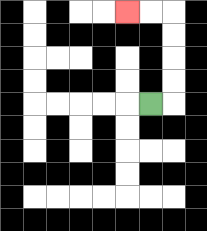{'start': '[6, 4]', 'end': '[5, 0]', 'path_directions': 'R,U,U,U,U,L,L', 'path_coordinates': '[[6, 4], [7, 4], [7, 3], [7, 2], [7, 1], [7, 0], [6, 0], [5, 0]]'}